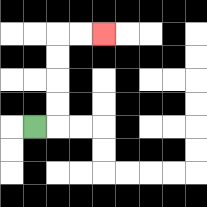{'start': '[1, 5]', 'end': '[4, 1]', 'path_directions': 'R,U,U,U,U,R,R', 'path_coordinates': '[[1, 5], [2, 5], [2, 4], [2, 3], [2, 2], [2, 1], [3, 1], [4, 1]]'}